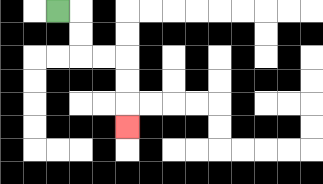{'start': '[2, 0]', 'end': '[5, 5]', 'path_directions': 'R,D,D,R,R,D,D,D', 'path_coordinates': '[[2, 0], [3, 0], [3, 1], [3, 2], [4, 2], [5, 2], [5, 3], [5, 4], [5, 5]]'}